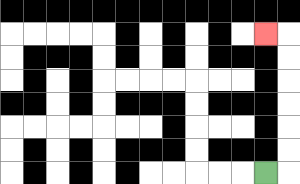{'start': '[11, 7]', 'end': '[11, 1]', 'path_directions': 'R,U,U,U,U,U,U,L', 'path_coordinates': '[[11, 7], [12, 7], [12, 6], [12, 5], [12, 4], [12, 3], [12, 2], [12, 1], [11, 1]]'}